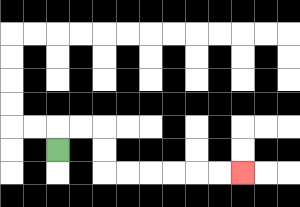{'start': '[2, 6]', 'end': '[10, 7]', 'path_directions': 'U,R,R,D,D,R,R,R,R,R,R', 'path_coordinates': '[[2, 6], [2, 5], [3, 5], [4, 5], [4, 6], [4, 7], [5, 7], [6, 7], [7, 7], [8, 7], [9, 7], [10, 7]]'}